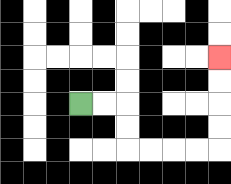{'start': '[3, 4]', 'end': '[9, 2]', 'path_directions': 'R,R,D,D,R,R,R,R,U,U,U,U', 'path_coordinates': '[[3, 4], [4, 4], [5, 4], [5, 5], [5, 6], [6, 6], [7, 6], [8, 6], [9, 6], [9, 5], [9, 4], [9, 3], [9, 2]]'}